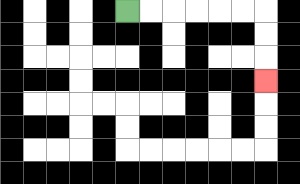{'start': '[5, 0]', 'end': '[11, 3]', 'path_directions': 'R,R,R,R,R,R,D,D,D', 'path_coordinates': '[[5, 0], [6, 0], [7, 0], [8, 0], [9, 0], [10, 0], [11, 0], [11, 1], [11, 2], [11, 3]]'}